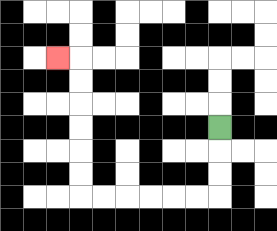{'start': '[9, 5]', 'end': '[2, 2]', 'path_directions': 'D,D,D,L,L,L,L,L,L,U,U,U,U,U,U,L', 'path_coordinates': '[[9, 5], [9, 6], [9, 7], [9, 8], [8, 8], [7, 8], [6, 8], [5, 8], [4, 8], [3, 8], [3, 7], [3, 6], [3, 5], [3, 4], [3, 3], [3, 2], [2, 2]]'}